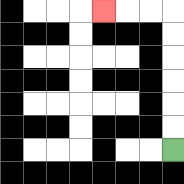{'start': '[7, 6]', 'end': '[4, 0]', 'path_directions': 'U,U,U,U,U,U,L,L,L', 'path_coordinates': '[[7, 6], [7, 5], [7, 4], [7, 3], [7, 2], [7, 1], [7, 0], [6, 0], [5, 0], [4, 0]]'}